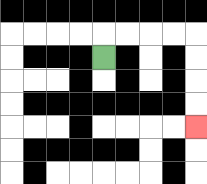{'start': '[4, 2]', 'end': '[8, 5]', 'path_directions': 'U,R,R,R,R,D,D,D,D', 'path_coordinates': '[[4, 2], [4, 1], [5, 1], [6, 1], [7, 1], [8, 1], [8, 2], [8, 3], [8, 4], [8, 5]]'}